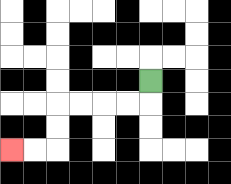{'start': '[6, 3]', 'end': '[0, 6]', 'path_directions': 'D,L,L,L,L,D,D,L,L', 'path_coordinates': '[[6, 3], [6, 4], [5, 4], [4, 4], [3, 4], [2, 4], [2, 5], [2, 6], [1, 6], [0, 6]]'}